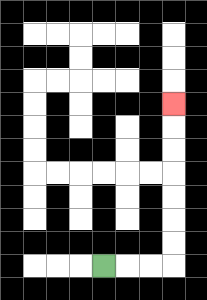{'start': '[4, 11]', 'end': '[7, 4]', 'path_directions': 'R,R,R,U,U,U,U,U,U,U', 'path_coordinates': '[[4, 11], [5, 11], [6, 11], [7, 11], [7, 10], [7, 9], [7, 8], [7, 7], [7, 6], [7, 5], [7, 4]]'}